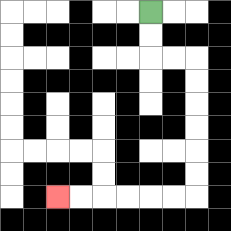{'start': '[6, 0]', 'end': '[2, 8]', 'path_directions': 'D,D,R,R,D,D,D,D,D,D,L,L,L,L,L,L', 'path_coordinates': '[[6, 0], [6, 1], [6, 2], [7, 2], [8, 2], [8, 3], [8, 4], [8, 5], [8, 6], [8, 7], [8, 8], [7, 8], [6, 8], [5, 8], [4, 8], [3, 8], [2, 8]]'}